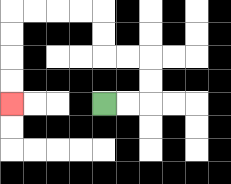{'start': '[4, 4]', 'end': '[0, 4]', 'path_directions': 'R,R,U,U,L,L,U,U,L,L,L,L,D,D,D,D', 'path_coordinates': '[[4, 4], [5, 4], [6, 4], [6, 3], [6, 2], [5, 2], [4, 2], [4, 1], [4, 0], [3, 0], [2, 0], [1, 0], [0, 0], [0, 1], [0, 2], [0, 3], [0, 4]]'}